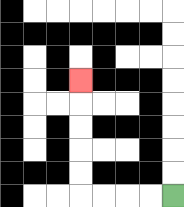{'start': '[7, 8]', 'end': '[3, 3]', 'path_directions': 'L,L,L,L,U,U,U,U,U', 'path_coordinates': '[[7, 8], [6, 8], [5, 8], [4, 8], [3, 8], [3, 7], [3, 6], [3, 5], [3, 4], [3, 3]]'}